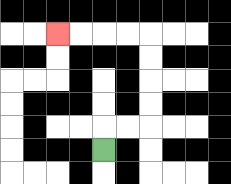{'start': '[4, 6]', 'end': '[2, 1]', 'path_directions': 'U,R,R,U,U,U,U,L,L,L,L', 'path_coordinates': '[[4, 6], [4, 5], [5, 5], [6, 5], [6, 4], [6, 3], [6, 2], [6, 1], [5, 1], [4, 1], [3, 1], [2, 1]]'}